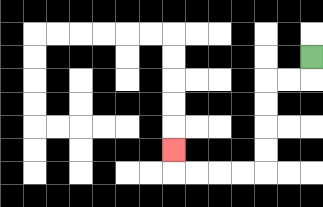{'start': '[13, 2]', 'end': '[7, 6]', 'path_directions': 'D,L,L,D,D,D,D,L,L,L,L,U', 'path_coordinates': '[[13, 2], [13, 3], [12, 3], [11, 3], [11, 4], [11, 5], [11, 6], [11, 7], [10, 7], [9, 7], [8, 7], [7, 7], [7, 6]]'}